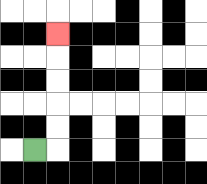{'start': '[1, 6]', 'end': '[2, 1]', 'path_directions': 'R,U,U,U,U,U', 'path_coordinates': '[[1, 6], [2, 6], [2, 5], [2, 4], [2, 3], [2, 2], [2, 1]]'}